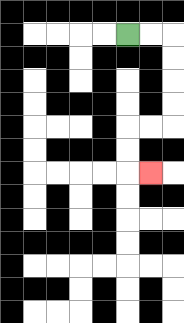{'start': '[5, 1]', 'end': '[6, 7]', 'path_directions': 'R,R,D,D,D,D,L,L,D,D,R', 'path_coordinates': '[[5, 1], [6, 1], [7, 1], [7, 2], [7, 3], [7, 4], [7, 5], [6, 5], [5, 5], [5, 6], [5, 7], [6, 7]]'}